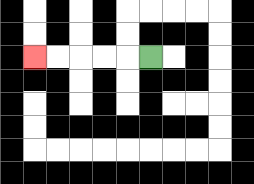{'start': '[6, 2]', 'end': '[1, 2]', 'path_directions': 'L,L,L,L,L', 'path_coordinates': '[[6, 2], [5, 2], [4, 2], [3, 2], [2, 2], [1, 2]]'}